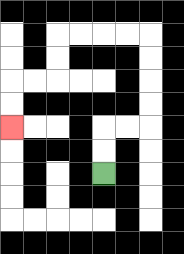{'start': '[4, 7]', 'end': '[0, 5]', 'path_directions': 'U,U,R,R,U,U,U,U,L,L,L,L,D,D,L,L,D,D', 'path_coordinates': '[[4, 7], [4, 6], [4, 5], [5, 5], [6, 5], [6, 4], [6, 3], [6, 2], [6, 1], [5, 1], [4, 1], [3, 1], [2, 1], [2, 2], [2, 3], [1, 3], [0, 3], [0, 4], [0, 5]]'}